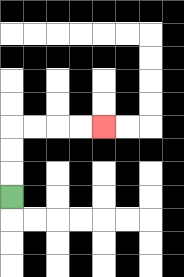{'start': '[0, 8]', 'end': '[4, 5]', 'path_directions': 'U,U,U,R,R,R,R', 'path_coordinates': '[[0, 8], [0, 7], [0, 6], [0, 5], [1, 5], [2, 5], [3, 5], [4, 5]]'}